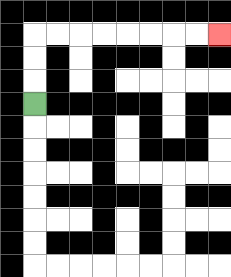{'start': '[1, 4]', 'end': '[9, 1]', 'path_directions': 'U,U,U,R,R,R,R,R,R,R,R', 'path_coordinates': '[[1, 4], [1, 3], [1, 2], [1, 1], [2, 1], [3, 1], [4, 1], [5, 1], [6, 1], [7, 1], [8, 1], [9, 1]]'}